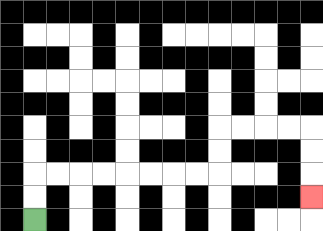{'start': '[1, 9]', 'end': '[13, 8]', 'path_directions': 'U,U,R,R,R,R,R,R,R,R,U,U,R,R,R,R,D,D,D', 'path_coordinates': '[[1, 9], [1, 8], [1, 7], [2, 7], [3, 7], [4, 7], [5, 7], [6, 7], [7, 7], [8, 7], [9, 7], [9, 6], [9, 5], [10, 5], [11, 5], [12, 5], [13, 5], [13, 6], [13, 7], [13, 8]]'}